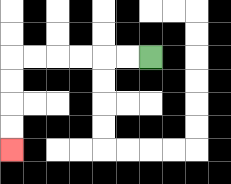{'start': '[6, 2]', 'end': '[0, 6]', 'path_directions': 'L,L,L,L,L,L,D,D,D,D', 'path_coordinates': '[[6, 2], [5, 2], [4, 2], [3, 2], [2, 2], [1, 2], [0, 2], [0, 3], [0, 4], [0, 5], [0, 6]]'}